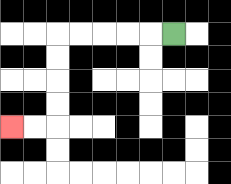{'start': '[7, 1]', 'end': '[0, 5]', 'path_directions': 'L,L,L,L,L,D,D,D,D,L,L', 'path_coordinates': '[[7, 1], [6, 1], [5, 1], [4, 1], [3, 1], [2, 1], [2, 2], [2, 3], [2, 4], [2, 5], [1, 5], [0, 5]]'}